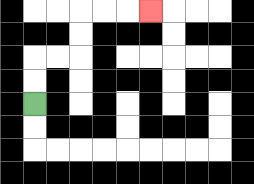{'start': '[1, 4]', 'end': '[6, 0]', 'path_directions': 'U,U,R,R,U,U,R,R,R', 'path_coordinates': '[[1, 4], [1, 3], [1, 2], [2, 2], [3, 2], [3, 1], [3, 0], [4, 0], [5, 0], [6, 0]]'}